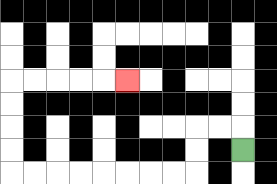{'start': '[10, 6]', 'end': '[5, 3]', 'path_directions': 'U,L,L,D,D,L,L,L,L,L,L,L,L,U,U,U,U,R,R,R,R,R', 'path_coordinates': '[[10, 6], [10, 5], [9, 5], [8, 5], [8, 6], [8, 7], [7, 7], [6, 7], [5, 7], [4, 7], [3, 7], [2, 7], [1, 7], [0, 7], [0, 6], [0, 5], [0, 4], [0, 3], [1, 3], [2, 3], [3, 3], [4, 3], [5, 3]]'}